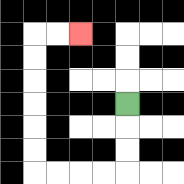{'start': '[5, 4]', 'end': '[3, 1]', 'path_directions': 'D,D,D,L,L,L,L,U,U,U,U,U,U,R,R', 'path_coordinates': '[[5, 4], [5, 5], [5, 6], [5, 7], [4, 7], [3, 7], [2, 7], [1, 7], [1, 6], [1, 5], [1, 4], [1, 3], [1, 2], [1, 1], [2, 1], [3, 1]]'}